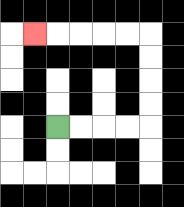{'start': '[2, 5]', 'end': '[1, 1]', 'path_directions': 'R,R,R,R,U,U,U,U,L,L,L,L,L', 'path_coordinates': '[[2, 5], [3, 5], [4, 5], [5, 5], [6, 5], [6, 4], [6, 3], [6, 2], [6, 1], [5, 1], [4, 1], [3, 1], [2, 1], [1, 1]]'}